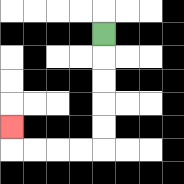{'start': '[4, 1]', 'end': '[0, 5]', 'path_directions': 'D,D,D,D,D,L,L,L,L,U', 'path_coordinates': '[[4, 1], [4, 2], [4, 3], [4, 4], [4, 5], [4, 6], [3, 6], [2, 6], [1, 6], [0, 6], [0, 5]]'}